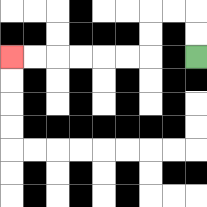{'start': '[8, 2]', 'end': '[0, 2]', 'path_directions': 'U,U,L,L,D,D,L,L,L,L,L,L', 'path_coordinates': '[[8, 2], [8, 1], [8, 0], [7, 0], [6, 0], [6, 1], [6, 2], [5, 2], [4, 2], [3, 2], [2, 2], [1, 2], [0, 2]]'}